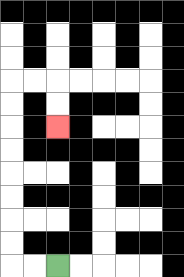{'start': '[2, 11]', 'end': '[2, 5]', 'path_directions': 'L,L,U,U,U,U,U,U,U,U,R,R,D,D', 'path_coordinates': '[[2, 11], [1, 11], [0, 11], [0, 10], [0, 9], [0, 8], [0, 7], [0, 6], [0, 5], [0, 4], [0, 3], [1, 3], [2, 3], [2, 4], [2, 5]]'}